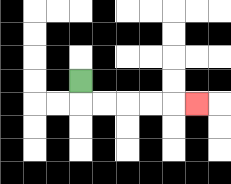{'start': '[3, 3]', 'end': '[8, 4]', 'path_directions': 'D,R,R,R,R,R', 'path_coordinates': '[[3, 3], [3, 4], [4, 4], [5, 4], [6, 4], [7, 4], [8, 4]]'}